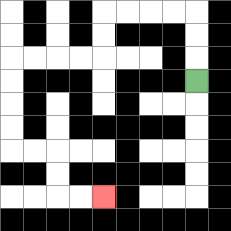{'start': '[8, 3]', 'end': '[4, 8]', 'path_directions': 'U,U,U,L,L,L,L,D,D,L,L,L,L,D,D,D,D,R,R,D,D,R,R', 'path_coordinates': '[[8, 3], [8, 2], [8, 1], [8, 0], [7, 0], [6, 0], [5, 0], [4, 0], [4, 1], [4, 2], [3, 2], [2, 2], [1, 2], [0, 2], [0, 3], [0, 4], [0, 5], [0, 6], [1, 6], [2, 6], [2, 7], [2, 8], [3, 8], [4, 8]]'}